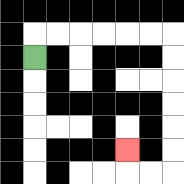{'start': '[1, 2]', 'end': '[5, 6]', 'path_directions': 'U,R,R,R,R,R,R,D,D,D,D,D,D,L,L,U', 'path_coordinates': '[[1, 2], [1, 1], [2, 1], [3, 1], [4, 1], [5, 1], [6, 1], [7, 1], [7, 2], [7, 3], [7, 4], [7, 5], [7, 6], [7, 7], [6, 7], [5, 7], [5, 6]]'}